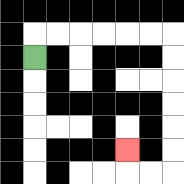{'start': '[1, 2]', 'end': '[5, 6]', 'path_directions': 'U,R,R,R,R,R,R,D,D,D,D,D,D,L,L,U', 'path_coordinates': '[[1, 2], [1, 1], [2, 1], [3, 1], [4, 1], [5, 1], [6, 1], [7, 1], [7, 2], [7, 3], [7, 4], [7, 5], [7, 6], [7, 7], [6, 7], [5, 7], [5, 6]]'}